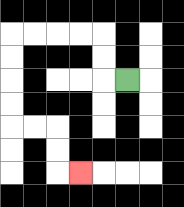{'start': '[5, 3]', 'end': '[3, 7]', 'path_directions': 'L,U,U,L,L,L,L,D,D,D,D,R,R,D,D,R', 'path_coordinates': '[[5, 3], [4, 3], [4, 2], [4, 1], [3, 1], [2, 1], [1, 1], [0, 1], [0, 2], [0, 3], [0, 4], [0, 5], [1, 5], [2, 5], [2, 6], [2, 7], [3, 7]]'}